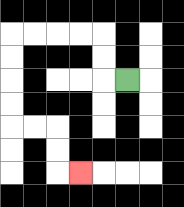{'start': '[5, 3]', 'end': '[3, 7]', 'path_directions': 'L,U,U,L,L,L,L,D,D,D,D,R,R,D,D,R', 'path_coordinates': '[[5, 3], [4, 3], [4, 2], [4, 1], [3, 1], [2, 1], [1, 1], [0, 1], [0, 2], [0, 3], [0, 4], [0, 5], [1, 5], [2, 5], [2, 6], [2, 7], [3, 7]]'}